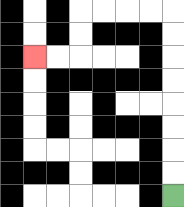{'start': '[7, 8]', 'end': '[1, 2]', 'path_directions': 'U,U,U,U,U,U,U,U,L,L,L,L,D,D,L,L', 'path_coordinates': '[[7, 8], [7, 7], [7, 6], [7, 5], [7, 4], [7, 3], [7, 2], [7, 1], [7, 0], [6, 0], [5, 0], [4, 0], [3, 0], [3, 1], [3, 2], [2, 2], [1, 2]]'}